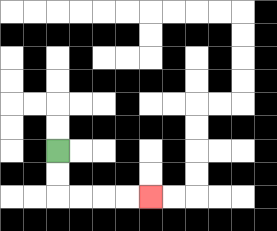{'start': '[2, 6]', 'end': '[6, 8]', 'path_directions': 'D,D,R,R,R,R', 'path_coordinates': '[[2, 6], [2, 7], [2, 8], [3, 8], [4, 8], [5, 8], [6, 8]]'}